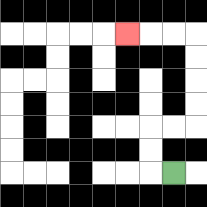{'start': '[7, 7]', 'end': '[5, 1]', 'path_directions': 'L,U,U,R,R,U,U,U,U,L,L,L', 'path_coordinates': '[[7, 7], [6, 7], [6, 6], [6, 5], [7, 5], [8, 5], [8, 4], [8, 3], [8, 2], [8, 1], [7, 1], [6, 1], [5, 1]]'}